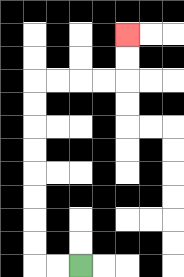{'start': '[3, 11]', 'end': '[5, 1]', 'path_directions': 'L,L,U,U,U,U,U,U,U,U,R,R,R,R,U,U', 'path_coordinates': '[[3, 11], [2, 11], [1, 11], [1, 10], [1, 9], [1, 8], [1, 7], [1, 6], [1, 5], [1, 4], [1, 3], [2, 3], [3, 3], [4, 3], [5, 3], [5, 2], [5, 1]]'}